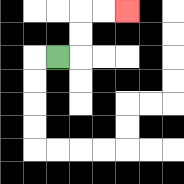{'start': '[2, 2]', 'end': '[5, 0]', 'path_directions': 'R,U,U,R,R', 'path_coordinates': '[[2, 2], [3, 2], [3, 1], [3, 0], [4, 0], [5, 0]]'}